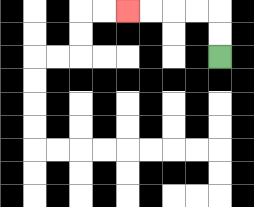{'start': '[9, 2]', 'end': '[5, 0]', 'path_directions': 'U,U,L,L,L,L', 'path_coordinates': '[[9, 2], [9, 1], [9, 0], [8, 0], [7, 0], [6, 0], [5, 0]]'}